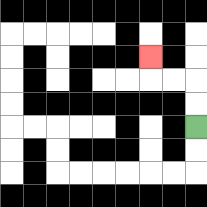{'start': '[8, 5]', 'end': '[6, 2]', 'path_directions': 'U,U,L,L,U', 'path_coordinates': '[[8, 5], [8, 4], [8, 3], [7, 3], [6, 3], [6, 2]]'}